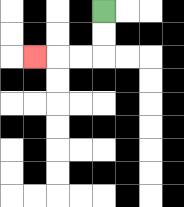{'start': '[4, 0]', 'end': '[1, 2]', 'path_directions': 'D,D,L,L,L', 'path_coordinates': '[[4, 0], [4, 1], [4, 2], [3, 2], [2, 2], [1, 2]]'}